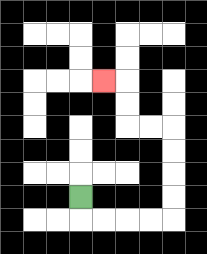{'start': '[3, 8]', 'end': '[4, 3]', 'path_directions': 'D,R,R,R,R,U,U,U,U,L,L,U,U,L', 'path_coordinates': '[[3, 8], [3, 9], [4, 9], [5, 9], [6, 9], [7, 9], [7, 8], [7, 7], [7, 6], [7, 5], [6, 5], [5, 5], [5, 4], [5, 3], [4, 3]]'}